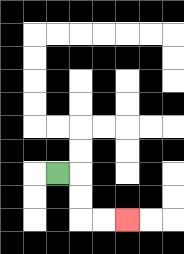{'start': '[2, 7]', 'end': '[5, 9]', 'path_directions': 'R,D,D,R,R', 'path_coordinates': '[[2, 7], [3, 7], [3, 8], [3, 9], [4, 9], [5, 9]]'}